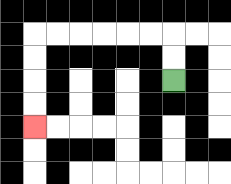{'start': '[7, 3]', 'end': '[1, 5]', 'path_directions': 'U,U,L,L,L,L,L,L,D,D,D,D', 'path_coordinates': '[[7, 3], [7, 2], [7, 1], [6, 1], [5, 1], [4, 1], [3, 1], [2, 1], [1, 1], [1, 2], [1, 3], [1, 4], [1, 5]]'}